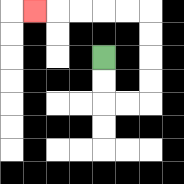{'start': '[4, 2]', 'end': '[1, 0]', 'path_directions': 'D,D,R,R,U,U,U,U,L,L,L,L,L', 'path_coordinates': '[[4, 2], [4, 3], [4, 4], [5, 4], [6, 4], [6, 3], [6, 2], [6, 1], [6, 0], [5, 0], [4, 0], [3, 0], [2, 0], [1, 0]]'}